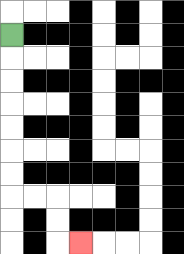{'start': '[0, 1]', 'end': '[3, 10]', 'path_directions': 'D,D,D,D,D,D,D,R,R,D,D,R', 'path_coordinates': '[[0, 1], [0, 2], [0, 3], [0, 4], [0, 5], [0, 6], [0, 7], [0, 8], [1, 8], [2, 8], [2, 9], [2, 10], [3, 10]]'}